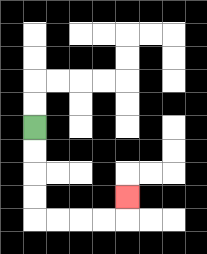{'start': '[1, 5]', 'end': '[5, 8]', 'path_directions': 'D,D,D,D,R,R,R,R,U', 'path_coordinates': '[[1, 5], [1, 6], [1, 7], [1, 8], [1, 9], [2, 9], [3, 9], [4, 9], [5, 9], [5, 8]]'}